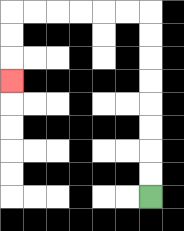{'start': '[6, 8]', 'end': '[0, 3]', 'path_directions': 'U,U,U,U,U,U,U,U,L,L,L,L,L,L,D,D,D', 'path_coordinates': '[[6, 8], [6, 7], [6, 6], [6, 5], [6, 4], [6, 3], [6, 2], [6, 1], [6, 0], [5, 0], [4, 0], [3, 0], [2, 0], [1, 0], [0, 0], [0, 1], [0, 2], [0, 3]]'}